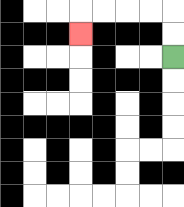{'start': '[7, 2]', 'end': '[3, 1]', 'path_directions': 'U,U,L,L,L,L,D', 'path_coordinates': '[[7, 2], [7, 1], [7, 0], [6, 0], [5, 0], [4, 0], [3, 0], [3, 1]]'}